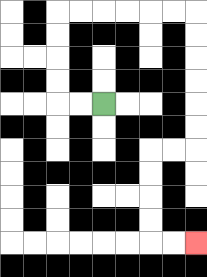{'start': '[4, 4]', 'end': '[8, 10]', 'path_directions': 'L,L,U,U,U,U,R,R,R,R,R,R,D,D,D,D,D,D,L,L,D,D,D,D,R,R', 'path_coordinates': '[[4, 4], [3, 4], [2, 4], [2, 3], [2, 2], [2, 1], [2, 0], [3, 0], [4, 0], [5, 0], [6, 0], [7, 0], [8, 0], [8, 1], [8, 2], [8, 3], [8, 4], [8, 5], [8, 6], [7, 6], [6, 6], [6, 7], [6, 8], [6, 9], [6, 10], [7, 10], [8, 10]]'}